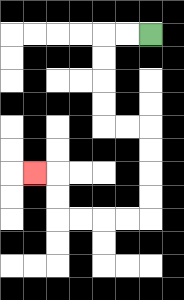{'start': '[6, 1]', 'end': '[1, 7]', 'path_directions': 'L,L,D,D,D,D,R,R,D,D,D,D,L,L,L,L,U,U,L', 'path_coordinates': '[[6, 1], [5, 1], [4, 1], [4, 2], [4, 3], [4, 4], [4, 5], [5, 5], [6, 5], [6, 6], [6, 7], [6, 8], [6, 9], [5, 9], [4, 9], [3, 9], [2, 9], [2, 8], [2, 7], [1, 7]]'}